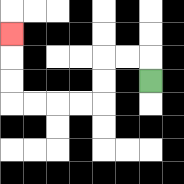{'start': '[6, 3]', 'end': '[0, 1]', 'path_directions': 'U,L,L,D,D,L,L,L,L,U,U,U', 'path_coordinates': '[[6, 3], [6, 2], [5, 2], [4, 2], [4, 3], [4, 4], [3, 4], [2, 4], [1, 4], [0, 4], [0, 3], [0, 2], [0, 1]]'}